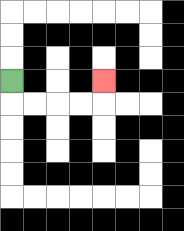{'start': '[0, 3]', 'end': '[4, 3]', 'path_directions': 'D,R,R,R,R,U', 'path_coordinates': '[[0, 3], [0, 4], [1, 4], [2, 4], [3, 4], [4, 4], [4, 3]]'}